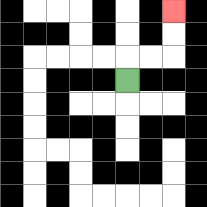{'start': '[5, 3]', 'end': '[7, 0]', 'path_directions': 'U,R,R,U,U', 'path_coordinates': '[[5, 3], [5, 2], [6, 2], [7, 2], [7, 1], [7, 0]]'}